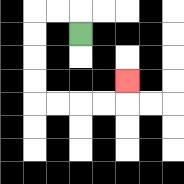{'start': '[3, 1]', 'end': '[5, 3]', 'path_directions': 'U,L,L,D,D,D,D,R,R,R,R,U', 'path_coordinates': '[[3, 1], [3, 0], [2, 0], [1, 0], [1, 1], [1, 2], [1, 3], [1, 4], [2, 4], [3, 4], [4, 4], [5, 4], [5, 3]]'}